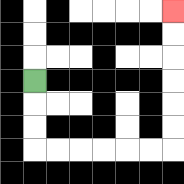{'start': '[1, 3]', 'end': '[7, 0]', 'path_directions': 'D,D,D,R,R,R,R,R,R,U,U,U,U,U,U', 'path_coordinates': '[[1, 3], [1, 4], [1, 5], [1, 6], [2, 6], [3, 6], [4, 6], [5, 6], [6, 6], [7, 6], [7, 5], [7, 4], [7, 3], [7, 2], [7, 1], [7, 0]]'}